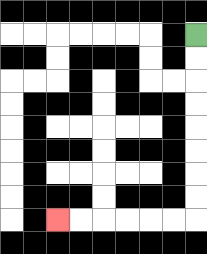{'start': '[8, 1]', 'end': '[2, 9]', 'path_directions': 'D,D,D,D,D,D,D,D,L,L,L,L,L,L', 'path_coordinates': '[[8, 1], [8, 2], [8, 3], [8, 4], [8, 5], [8, 6], [8, 7], [8, 8], [8, 9], [7, 9], [6, 9], [5, 9], [4, 9], [3, 9], [2, 9]]'}